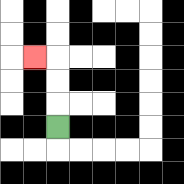{'start': '[2, 5]', 'end': '[1, 2]', 'path_directions': 'U,U,U,L', 'path_coordinates': '[[2, 5], [2, 4], [2, 3], [2, 2], [1, 2]]'}